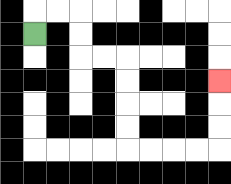{'start': '[1, 1]', 'end': '[9, 3]', 'path_directions': 'U,R,R,D,D,R,R,D,D,D,D,R,R,R,R,U,U,U', 'path_coordinates': '[[1, 1], [1, 0], [2, 0], [3, 0], [3, 1], [3, 2], [4, 2], [5, 2], [5, 3], [5, 4], [5, 5], [5, 6], [6, 6], [7, 6], [8, 6], [9, 6], [9, 5], [9, 4], [9, 3]]'}